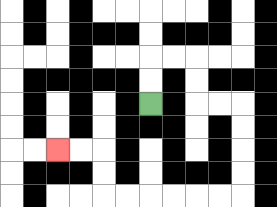{'start': '[6, 4]', 'end': '[2, 6]', 'path_directions': 'U,U,R,R,D,D,R,R,D,D,D,D,L,L,L,L,L,L,U,U,L,L', 'path_coordinates': '[[6, 4], [6, 3], [6, 2], [7, 2], [8, 2], [8, 3], [8, 4], [9, 4], [10, 4], [10, 5], [10, 6], [10, 7], [10, 8], [9, 8], [8, 8], [7, 8], [6, 8], [5, 8], [4, 8], [4, 7], [4, 6], [3, 6], [2, 6]]'}